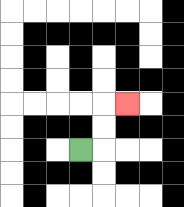{'start': '[3, 6]', 'end': '[5, 4]', 'path_directions': 'R,U,U,R', 'path_coordinates': '[[3, 6], [4, 6], [4, 5], [4, 4], [5, 4]]'}